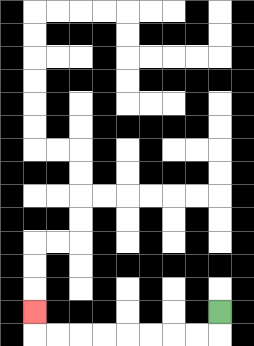{'start': '[9, 13]', 'end': '[1, 13]', 'path_directions': 'D,L,L,L,L,L,L,L,L,U', 'path_coordinates': '[[9, 13], [9, 14], [8, 14], [7, 14], [6, 14], [5, 14], [4, 14], [3, 14], [2, 14], [1, 14], [1, 13]]'}